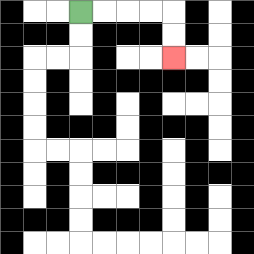{'start': '[3, 0]', 'end': '[7, 2]', 'path_directions': 'R,R,R,R,D,D', 'path_coordinates': '[[3, 0], [4, 0], [5, 0], [6, 0], [7, 0], [7, 1], [7, 2]]'}